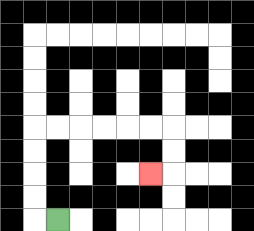{'start': '[2, 9]', 'end': '[6, 7]', 'path_directions': 'L,U,U,U,U,R,R,R,R,R,R,D,D,L', 'path_coordinates': '[[2, 9], [1, 9], [1, 8], [1, 7], [1, 6], [1, 5], [2, 5], [3, 5], [4, 5], [5, 5], [6, 5], [7, 5], [7, 6], [7, 7], [6, 7]]'}